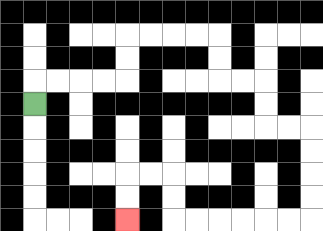{'start': '[1, 4]', 'end': '[5, 9]', 'path_directions': 'U,R,R,R,R,U,U,R,R,R,R,D,D,R,R,D,D,R,R,D,D,D,D,L,L,L,L,L,L,U,U,L,L,D,D', 'path_coordinates': '[[1, 4], [1, 3], [2, 3], [3, 3], [4, 3], [5, 3], [5, 2], [5, 1], [6, 1], [7, 1], [8, 1], [9, 1], [9, 2], [9, 3], [10, 3], [11, 3], [11, 4], [11, 5], [12, 5], [13, 5], [13, 6], [13, 7], [13, 8], [13, 9], [12, 9], [11, 9], [10, 9], [9, 9], [8, 9], [7, 9], [7, 8], [7, 7], [6, 7], [5, 7], [5, 8], [5, 9]]'}